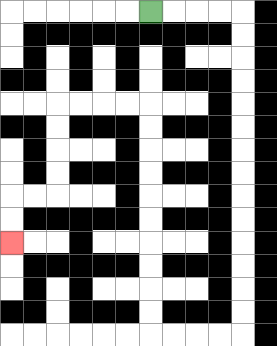{'start': '[6, 0]', 'end': '[0, 10]', 'path_directions': 'R,R,R,R,D,D,D,D,D,D,D,D,D,D,D,D,D,D,L,L,L,L,U,U,U,U,U,U,U,U,U,U,L,L,L,L,D,D,D,D,L,L,D,D', 'path_coordinates': '[[6, 0], [7, 0], [8, 0], [9, 0], [10, 0], [10, 1], [10, 2], [10, 3], [10, 4], [10, 5], [10, 6], [10, 7], [10, 8], [10, 9], [10, 10], [10, 11], [10, 12], [10, 13], [10, 14], [9, 14], [8, 14], [7, 14], [6, 14], [6, 13], [6, 12], [6, 11], [6, 10], [6, 9], [6, 8], [6, 7], [6, 6], [6, 5], [6, 4], [5, 4], [4, 4], [3, 4], [2, 4], [2, 5], [2, 6], [2, 7], [2, 8], [1, 8], [0, 8], [0, 9], [0, 10]]'}